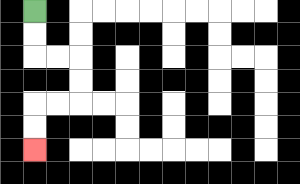{'start': '[1, 0]', 'end': '[1, 6]', 'path_directions': 'D,D,R,R,D,D,L,L,D,D', 'path_coordinates': '[[1, 0], [1, 1], [1, 2], [2, 2], [3, 2], [3, 3], [3, 4], [2, 4], [1, 4], [1, 5], [1, 6]]'}